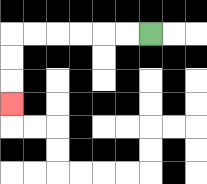{'start': '[6, 1]', 'end': '[0, 4]', 'path_directions': 'L,L,L,L,L,L,D,D,D', 'path_coordinates': '[[6, 1], [5, 1], [4, 1], [3, 1], [2, 1], [1, 1], [0, 1], [0, 2], [0, 3], [0, 4]]'}